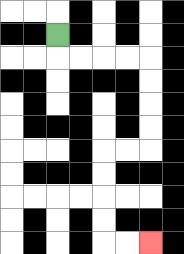{'start': '[2, 1]', 'end': '[6, 10]', 'path_directions': 'D,R,R,R,R,D,D,D,D,L,L,D,D,D,D,R,R', 'path_coordinates': '[[2, 1], [2, 2], [3, 2], [4, 2], [5, 2], [6, 2], [6, 3], [6, 4], [6, 5], [6, 6], [5, 6], [4, 6], [4, 7], [4, 8], [4, 9], [4, 10], [5, 10], [6, 10]]'}